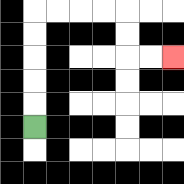{'start': '[1, 5]', 'end': '[7, 2]', 'path_directions': 'U,U,U,U,U,R,R,R,R,D,D,R,R', 'path_coordinates': '[[1, 5], [1, 4], [1, 3], [1, 2], [1, 1], [1, 0], [2, 0], [3, 0], [4, 0], [5, 0], [5, 1], [5, 2], [6, 2], [7, 2]]'}